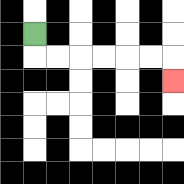{'start': '[1, 1]', 'end': '[7, 3]', 'path_directions': 'D,R,R,R,R,R,R,D', 'path_coordinates': '[[1, 1], [1, 2], [2, 2], [3, 2], [4, 2], [5, 2], [6, 2], [7, 2], [7, 3]]'}